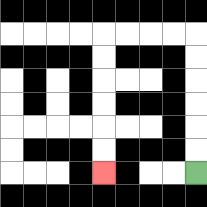{'start': '[8, 7]', 'end': '[4, 7]', 'path_directions': 'U,U,U,U,U,U,L,L,L,L,D,D,D,D,D,D', 'path_coordinates': '[[8, 7], [8, 6], [8, 5], [8, 4], [8, 3], [8, 2], [8, 1], [7, 1], [6, 1], [5, 1], [4, 1], [4, 2], [4, 3], [4, 4], [4, 5], [4, 6], [4, 7]]'}